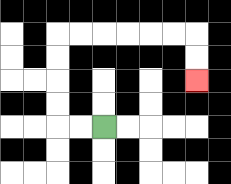{'start': '[4, 5]', 'end': '[8, 3]', 'path_directions': 'L,L,U,U,U,U,R,R,R,R,R,R,D,D', 'path_coordinates': '[[4, 5], [3, 5], [2, 5], [2, 4], [2, 3], [2, 2], [2, 1], [3, 1], [4, 1], [5, 1], [6, 1], [7, 1], [8, 1], [8, 2], [8, 3]]'}